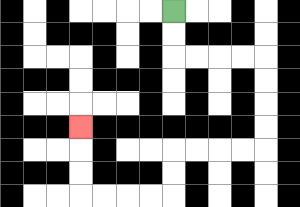{'start': '[7, 0]', 'end': '[3, 5]', 'path_directions': 'D,D,R,R,R,R,D,D,D,D,L,L,L,L,D,D,L,L,L,L,U,U,U', 'path_coordinates': '[[7, 0], [7, 1], [7, 2], [8, 2], [9, 2], [10, 2], [11, 2], [11, 3], [11, 4], [11, 5], [11, 6], [10, 6], [9, 6], [8, 6], [7, 6], [7, 7], [7, 8], [6, 8], [5, 8], [4, 8], [3, 8], [3, 7], [3, 6], [3, 5]]'}